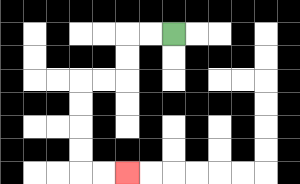{'start': '[7, 1]', 'end': '[5, 7]', 'path_directions': 'L,L,D,D,L,L,D,D,D,D,R,R', 'path_coordinates': '[[7, 1], [6, 1], [5, 1], [5, 2], [5, 3], [4, 3], [3, 3], [3, 4], [3, 5], [3, 6], [3, 7], [4, 7], [5, 7]]'}